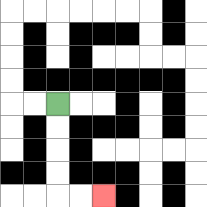{'start': '[2, 4]', 'end': '[4, 8]', 'path_directions': 'D,D,D,D,R,R', 'path_coordinates': '[[2, 4], [2, 5], [2, 6], [2, 7], [2, 8], [3, 8], [4, 8]]'}